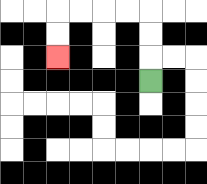{'start': '[6, 3]', 'end': '[2, 2]', 'path_directions': 'U,U,U,L,L,L,L,D,D', 'path_coordinates': '[[6, 3], [6, 2], [6, 1], [6, 0], [5, 0], [4, 0], [3, 0], [2, 0], [2, 1], [2, 2]]'}